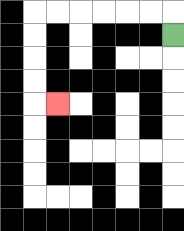{'start': '[7, 1]', 'end': '[2, 4]', 'path_directions': 'U,L,L,L,L,L,L,D,D,D,D,R', 'path_coordinates': '[[7, 1], [7, 0], [6, 0], [5, 0], [4, 0], [3, 0], [2, 0], [1, 0], [1, 1], [1, 2], [1, 3], [1, 4], [2, 4]]'}